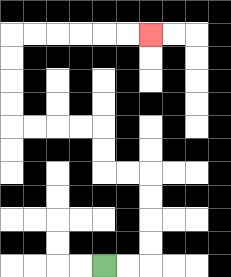{'start': '[4, 11]', 'end': '[6, 1]', 'path_directions': 'R,R,U,U,U,U,L,L,U,U,L,L,L,L,U,U,U,U,R,R,R,R,R,R', 'path_coordinates': '[[4, 11], [5, 11], [6, 11], [6, 10], [6, 9], [6, 8], [6, 7], [5, 7], [4, 7], [4, 6], [4, 5], [3, 5], [2, 5], [1, 5], [0, 5], [0, 4], [0, 3], [0, 2], [0, 1], [1, 1], [2, 1], [3, 1], [4, 1], [5, 1], [6, 1]]'}